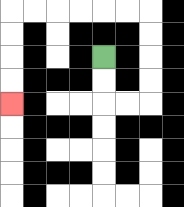{'start': '[4, 2]', 'end': '[0, 4]', 'path_directions': 'D,D,R,R,U,U,U,U,L,L,L,L,L,L,D,D,D,D', 'path_coordinates': '[[4, 2], [4, 3], [4, 4], [5, 4], [6, 4], [6, 3], [6, 2], [6, 1], [6, 0], [5, 0], [4, 0], [3, 0], [2, 0], [1, 0], [0, 0], [0, 1], [0, 2], [0, 3], [0, 4]]'}